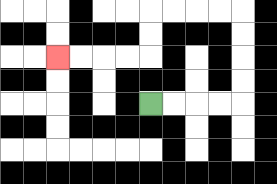{'start': '[6, 4]', 'end': '[2, 2]', 'path_directions': 'R,R,R,R,U,U,U,U,L,L,L,L,D,D,L,L,L,L', 'path_coordinates': '[[6, 4], [7, 4], [8, 4], [9, 4], [10, 4], [10, 3], [10, 2], [10, 1], [10, 0], [9, 0], [8, 0], [7, 0], [6, 0], [6, 1], [6, 2], [5, 2], [4, 2], [3, 2], [2, 2]]'}